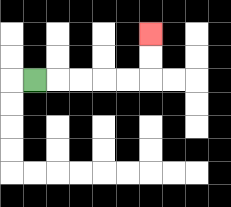{'start': '[1, 3]', 'end': '[6, 1]', 'path_directions': 'R,R,R,R,R,U,U', 'path_coordinates': '[[1, 3], [2, 3], [3, 3], [4, 3], [5, 3], [6, 3], [6, 2], [6, 1]]'}